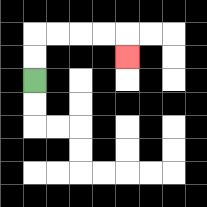{'start': '[1, 3]', 'end': '[5, 2]', 'path_directions': 'U,U,R,R,R,R,D', 'path_coordinates': '[[1, 3], [1, 2], [1, 1], [2, 1], [3, 1], [4, 1], [5, 1], [5, 2]]'}